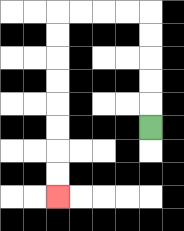{'start': '[6, 5]', 'end': '[2, 8]', 'path_directions': 'U,U,U,U,U,L,L,L,L,D,D,D,D,D,D,D,D', 'path_coordinates': '[[6, 5], [6, 4], [6, 3], [6, 2], [6, 1], [6, 0], [5, 0], [4, 0], [3, 0], [2, 0], [2, 1], [2, 2], [2, 3], [2, 4], [2, 5], [2, 6], [2, 7], [2, 8]]'}